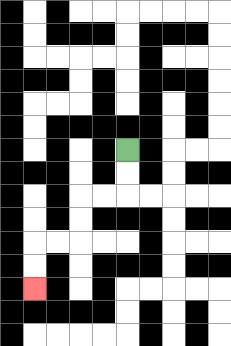{'start': '[5, 6]', 'end': '[1, 12]', 'path_directions': 'D,D,L,L,D,D,L,L,D,D', 'path_coordinates': '[[5, 6], [5, 7], [5, 8], [4, 8], [3, 8], [3, 9], [3, 10], [2, 10], [1, 10], [1, 11], [1, 12]]'}